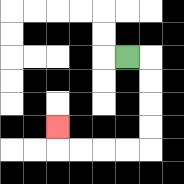{'start': '[5, 2]', 'end': '[2, 5]', 'path_directions': 'R,D,D,D,D,L,L,L,L,U', 'path_coordinates': '[[5, 2], [6, 2], [6, 3], [6, 4], [6, 5], [6, 6], [5, 6], [4, 6], [3, 6], [2, 6], [2, 5]]'}